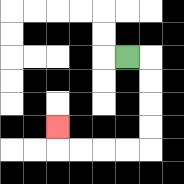{'start': '[5, 2]', 'end': '[2, 5]', 'path_directions': 'R,D,D,D,D,L,L,L,L,U', 'path_coordinates': '[[5, 2], [6, 2], [6, 3], [6, 4], [6, 5], [6, 6], [5, 6], [4, 6], [3, 6], [2, 6], [2, 5]]'}